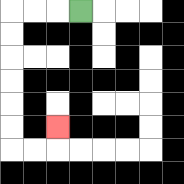{'start': '[3, 0]', 'end': '[2, 5]', 'path_directions': 'L,L,L,D,D,D,D,D,D,R,R,U', 'path_coordinates': '[[3, 0], [2, 0], [1, 0], [0, 0], [0, 1], [0, 2], [0, 3], [0, 4], [0, 5], [0, 6], [1, 6], [2, 6], [2, 5]]'}